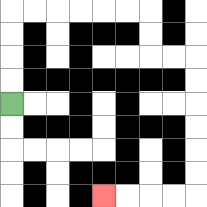{'start': '[0, 4]', 'end': '[4, 8]', 'path_directions': 'U,U,U,U,R,R,R,R,R,R,D,D,R,R,D,D,D,D,D,D,L,L,L,L', 'path_coordinates': '[[0, 4], [0, 3], [0, 2], [0, 1], [0, 0], [1, 0], [2, 0], [3, 0], [4, 0], [5, 0], [6, 0], [6, 1], [6, 2], [7, 2], [8, 2], [8, 3], [8, 4], [8, 5], [8, 6], [8, 7], [8, 8], [7, 8], [6, 8], [5, 8], [4, 8]]'}